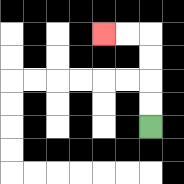{'start': '[6, 5]', 'end': '[4, 1]', 'path_directions': 'U,U,U,U,L,L', 'path_coordinates': '[[6, 5], [6, 4], [6, 3], [6, 2], [6, 1], [5, 1], [4, 1]]'}